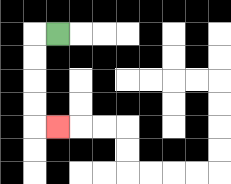{'start': '[2, 1]', 'end': '[2, 5]', 'path_directions': 'L,D,D,D,D,R', 'path_coordinates': '[[2, 1], [1, 1], [1, 2], [1, 3], [1, 4], [1, 5], [2, 5]]'}